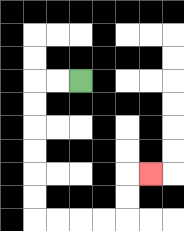{'start': '[3, 3]', 'end': '[6, 7]', 'path_directions': 'L,L,D,D,D,D,D,D,R,R,R,R,U,U,R', 'path_coordinates': '[[3, 3], [2, 3], [1, 3], [1, 4], [1, 5], [1, 6], [1, 7], [1, 8], [1, 9], [2, 9], [3, 9], [4, 9], [5, 9], [5, 8], [5, 7], [6, 7]]'}